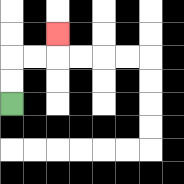{'start': '[0, 4]', 'end': '[2, 1]', 'path_directions': 'U,U,R,R,U', 'path_coordinates': '[[0, 4], [0, 3], [0, 2], [1, 2], [2, 2], [2, 1]]'}